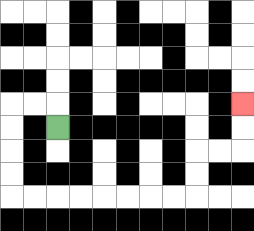{'start': '[2, 5]', 'end': '[10, 4]', 'path_directions': 'U,L,L,D,D,D,D,R,R,R,R,R,R,R,R,U,U,R,R,U,U', 'path_coordinates': '[[2, 5], [2, 4], [1, 4], [0, 4], [0, 5], [0, 6], [0, 7], [0, 8], [1, 8], [2, 8], [3, 8], [4, 8], [5, 8], [6, 8], [7, 8], [8, 8], [8, 7], [8, 6], [9, 6], [10, 6], [10, 5], [10, 4]]'}